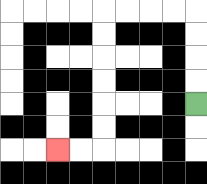{'start': '[8, 4]', 'end': '[2, 6]', 'path_directions': 'U,U,U,U,L,L,L,L,D,D,D,D,D,D,L,L', 'path_coordinates': '[[8, 4], [8, 3], [8, 2], [8, 1], [8, 0], [7, 0], [6, 0], [5, 0], [4, 0], [4, 1], [4, 2], [4, 3], [4, 4], [4, 5], [4, 6], [3, 6], [2, 6]]'}